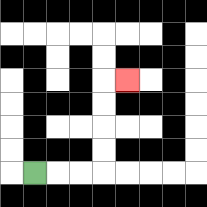{'start': '[1, 7]', 'end': '[5, 3]', 'path_directions': 'R,R,R,U,U,U,U,R', 'path_coordinates': '[[1, 7], [2, 7], [3, 7], [4, 7], [4, 6], [4, 5], [4, 4], [4, 3], [5, 3]]'}